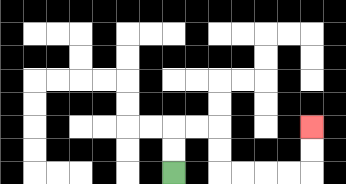{'start': '[7, 7]', 'end': '[13, 5]', 'path_directions': 'U,U,R,R,D,D,R,R,R,R,U,U', 'path_coordinates': '[[7, 7], [7, 6], [7, 5], [8, 5], [9, 5], [9, 6], [9, 7], [10, 7], [11, 7], [12, 7], [13, 7], [13, 6], [13, 5]]'}